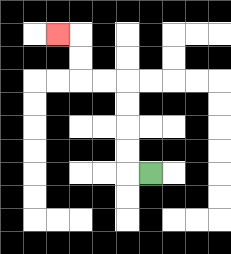{'start': '[6, 7]', 'end': '[2, 1]', 'path_directions': 'L,U,U,U,U,L,L,U,U,L', 'path_coordinates': '[[6, 7], [5, 7], [5, 6], [5, 5], [5, 4], [5, 3], [4, 3], [3, 3], [3, 2], [3, 1], [2, 1]]'}